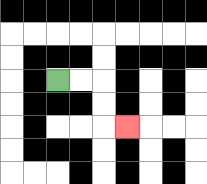{'start': '[2, 3]', 'end': '[5, 5]', 'path_directions': 'R,R,D,D,R', 'path_coordinates': '[[2, 3], [3, 3], [4, 3], [4, 4], [4, 5], [5, 5]]'}